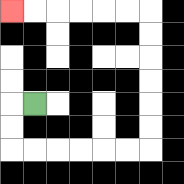{'start': '[1, 4]', 'end': '[0, 0]', 'path_directions': 'L,D,D,R,R,R,R,R,R,U,U,U,U,U,U,L,L,L,L,L,L', 'path_coordinates': '[[1, 4], [0, 4], [0, 5], [0, 6], [1, 6], [2, 6], [3, 6], [4, 6], [5, 6], [6, 6], [6, 5], [6, 4], [6, 3], [6, 2], [6, 1], [6, 0], [5, 0], [4, 0], [3, 0], [2, 0], [1, 0], [0, 0]]'}